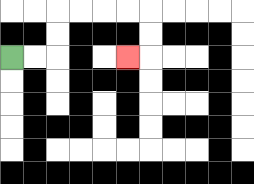{'start': '[0, 2]', 'end': '[5, 2]', 'path_directions': 'R,R,U,U,R,R,R,R,D,D,L', 'path_coordinates': '[[0, 2], [1, 2], [2, 2], [2, 1], [2, 0], [3, 0], [4, 0], [5, 0], [6, 0], [6, 1], [6, 2], [5, 2]]'}